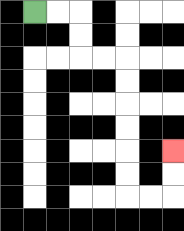{'start': '[1, 0]', 'end': '[7, 6]', 'path_directions': 'R,R,D,D,R,R,D,D,D,D,D,D,R,R,U,U', 'path_coordinates': '[[1, 0], [2, 0], [3, 0], [3, 1], [3, 2], [4, 2], [5, 2], [5, 3], [5, 4], [5, 5], [5, 6], [5, 7], [5, 8], [6, 8], [7, 8], [7, 7], [7, 6]]'}